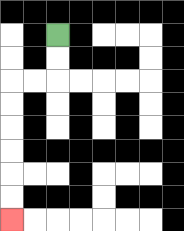{'start': '[2, 1]', 'end': '[0, 9]', 'path_directions': 'D,D,L,L,D,D,D,D,D,D', 'path_coordinates': '[[2, 1], [2, 2], [2, 3], [1, 3], [0, 3], [0, 4], [0, 5], [0, 6], [0, 7], [0, 8], [0, 9]]'}